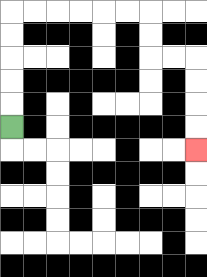{'start': '[0, 5]', 'end': '[8, 6]', 'path_directions': 'U,U,U,U,U,R,R,R,R,R,R,D,D,R,R,D,D,D,D', 'path_coordinates': '[[0, 5], [0, 4], [0, 3], [0, 2], [0, 1], [0, 0], [1, 0], [2, 0], [3, 0], [4, 0], [5, 0], [6, 0], [6, 1], [6, 2], [7, 2], [8, 2], [8, 3], [8, 4], [8, 5], [8, 6]]'}